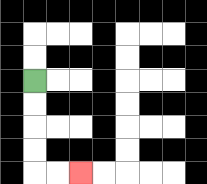{'start': '[1, 3]', 'end': '[3, 7]', 'path_directions': 'D,D,D,D,R,R', 'path_coordinates': '[[1, 3], [1, 4], [1, 5], [1, 6], [1, 7], [2, 7], [3, 7]]'}